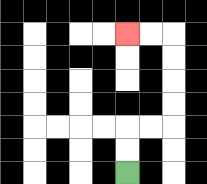{'start': '[5, 7]', 'end': '[5, 1]', 'path_directions': 'U,U,R,R,U,U,U,U,L,L', 'path_coordinates': '[[5, 7], [5, 6], [5, 5], [6, 5], [7, 5], [7, 4], [7, 3], [7, 2], [7, 1], [6, 1], [5, 1]]'}